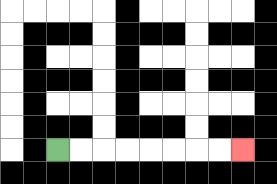{'start': '[2, 6]', 'end': '[10, 6]', 'path_directions': 'R,R,R,R,R,R,R,R', 'path_coordinates': '[[2, 6], [3, 6], [4, 6], [5, 6], [6, 6], [7, 6], [8, 6], [9, 6], [10, 6]]'}